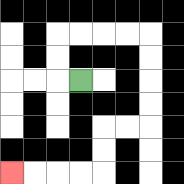{'start': '[3, 3]', 'end': '[0, 7]', 'path_directions': 'L,U,U,R,R,R,R,D,D,D,D,L,L,D,D,L,L,L,L', 'path_coordinates': '[[3, 3], [2, 3], [2, 2], [2, 1], [3, 1], [4, 1], [5, 1], [6, 1], [6, 2], [6, 3], [6, 4], [6, 5], [5, 5], [4, 5], [4, 6], [4, 7], [3, 7], [2, 7], [1, 7], [0, 7]]'}